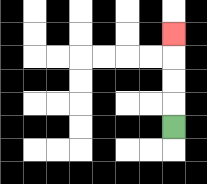{'start': '[7, 5]', 'end': '[7, 1]', 'path_directions': 'U,U,U,U', 'path_coordinates': '[[7, 5], [7, 4], [7, 3], [7, 2], [7, 1]]'}